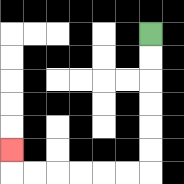{'start': '[6, 1]', 'end': '[0, 6]', 'path_directions': 'D,D,D,D,D,D,L,L,L,L,L,L,U', 'path_coordinates': '[[6, 1], [6, 2], [6, 3], [6, 4], [6, 5], [6, 6], [6, 7], [5, 7], [4, 7], [3, 7], [2, 7], [1, 7], [0, 7], [0, 6]]'}